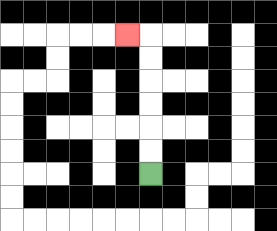{'start': '[6, 7]', 'end': '[5, 1]', 'path_directions': 'U,U,U,U,U,U,L', 'path_coordinates': '[[6, 7], [6, 6], [6, 5], [6, 4], [6, 3], [6, 2], [6, 1], [5, 1]]'}